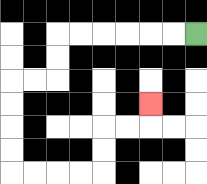{'start': '[8, 1]', 'end': '[6, 4]', 'path_directions': 'L,L,L,L,L,L,D,D,L,L,D,D,D,D,R,R,R,R,U,U,R,R,U', 'path_coordinates': '[[8, 1], [7, 1], [6, 1], [5, 1], [4, 1], [3, 1], [2, 1], [2, 2], [2, 3], [1, 3], [0, 3], [0, 4], [0, 5], [0, 6], [0, 7], [1, 7], [2, 7], [3, 7], [4, 7], [4, 6], [4, 5], [5, 5], [6, 5], [6, 4]]'}